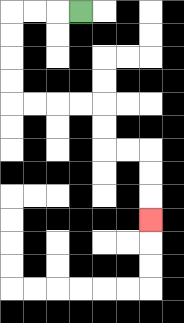{'start': '[3, 0]', 'end': '[6, 9]', 'path_directions': 'L,L,L,D,D,D,D,R,R,R,R,D,D,R,R,D,D,D', 'path_coordinates': '[[3, 0], [2, 0], [1, 0], [0, 0], [0, 1], [0, 2], [0, 3], [0, 4], [1, 4], [2, 4], [3, 4], [4, 4], [4, 5], [4, 6], [5, 6], [6, 6], [6, 7], [6, 8], [6, 9]]'}